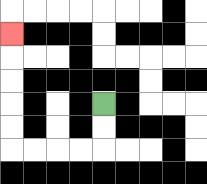{'start': '[4, 4]', 'end': '[0, 1]', 'path_directions': 'D,D,L,L,L,L,U,U,U,U,U', 'path_coordinates': '[[4, 4], [4, 5], [4, 6], [3, 6], [2, 6], [1, 6], [0, 6], [0, 5], [0, 4], [0, 3], [0, 2], [0, 1]]'}